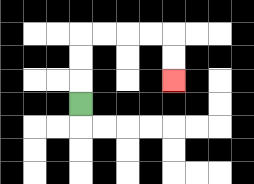{'start': '[3, 4]', 'end': '[7, 3]', 'path_directions': 'U,U,U,R,R,R,R,D,D', 'path_coordinates': '[[3, 4], [3, 3], [3, 2], [3, 1], [4, 1], [5, 1], [6, 1], [7, 1], [7, 2], [7, 3]]'}